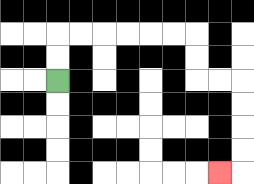{'start': '[2, 3]', 'end': '[9, 7]', 'path_directions': 'U,U,R,R,R,R,R,R,D,D,R,R,D,D,D,D,L', 'path_coordinates': '[[2, 3], [2, 2], [2, 1], [3, 1], [4, 1], [5, 1], [6, 1], [7, 1], [8, 1], [8, 2], [8, 3], [9, 3], [10, 3], [10, 4], [10, 5], [10, 6], [10, 7], [9, 7]]'}